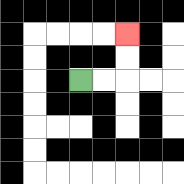{'start': '[3, 3]', 'end': '[5, 1]', 'path_directions': 'R,R,U,U', 'path_coordinates': '[[3, 3], [4, 3], [5, 3], [5, 2], [5, 1]]'}